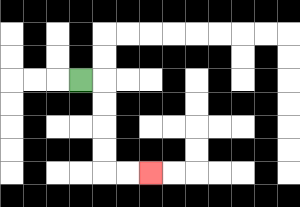{'start': '[3, 3]', 'end': '[6, 7]', 'path_directions': 'R,D,D,D,D,R,R', 'path_coordinates': '[[3, 3], [4, 3], [4, 4], [4, 5], [4, 6], [4, 7], [5, 7], [6, 7]]'}